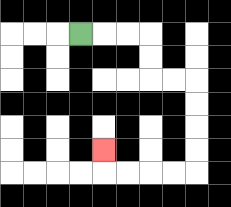{'start': '[3, 1]', 'end': '[4, 6]', 'path_directions': 'R,R,R,D,D,R,R,D,D,D,D,L,L,L,L,U', 'path_coordinates': '[[3, 1], [4, 1], [5, 1], [6, 1], [6, 2], [6, 3], [7, 3], [8, 3], [8, 4], [8, 5], [8, 6], [8, 7], [7, 7], [6, 7], [5, 7], [4, 7], [4, 6]]'}